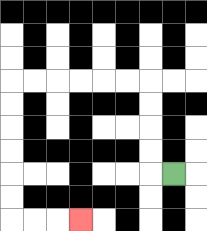{'start': '[7, 7]', 'end': '[3, 9]', 'path_directions': 'L,U,U,U,U,L,L,L,L,L,L,D,D,D,D,D,D,R,R,R', 'path_coordinates': '[[7, 7], [6, 7], [6, 6], [6, 5], [6, 4], [6, 3], [5, 3], [4, 3], [3, 3], [2, 3], [1, 3], [0, 3], [0, 4], [0, 5], [0, 6], [0, 7], [0, 8], [0, 9], [1, 9], [2, 9], [3, 9]]'}